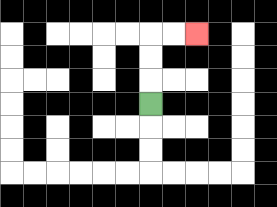{'start': '[6, 4]', 'end': '[8, 1]', 'path_directions': 'U,U,U,R,R', 'path_coordinates': '[[6, 4], [6, 3], [6, 2], [6, 1], [7, 1], [8, 1]]'}